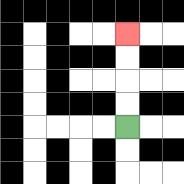{'start': '[5, 5]', 'end': '[5, 1]', 'path_directions': 'U,U,U,U', 'path_coordinates': '[[5, 5], [5, 4], [5, 3], [5, 2], [5, 1]]'}